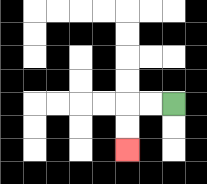{'start': '[7, 4]', 'end': '[5, 6]', 'path_directions': 'L,L,D,D', 'path_coordinates': '[[7, 4], [6, 4], [5, 4], [5, 5], [5, 6]]'}